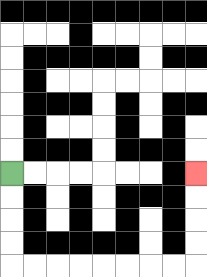{'start': '[0, 7]', 'end': '[8, 7]', 'path_directions': 'D,D,D,D,R,R,R,R,R,R,R,R,U,U,U,U', 'path_coordinates': '[[0, 7], [0, 8], [0, 9], [0, 10], [0, 11], [1, 11], [2, 11], [3, 11], [4, 11], [5, 11], [6, 11], [7, 11], [8, 11], [8, 10], [8, 9], [8, 8], [8, 7]]'}